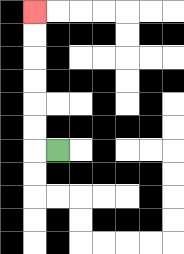{'start': '[2, 6]', 'end': '[1, 0]', 'path_directions': 'L,U,U,U,U,U,U', 'path_coordinates': '[[2, 6], [1, 6], [1, 5], [1, 4], [1, 3], [1, 2], [1, 1], [1, 0]]'}